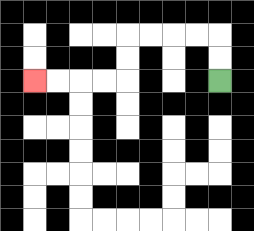{'start': '[9, 3]', 'end': '[1, 3]', 'path_directions': 'U,U,L,L,L,L,D,D,L,L,L,L', 'path_coordinates': '[[9, 3], [9, 2], [9, 1], [8, 1], [7, 1], [6, 1], [5, 1], [5, 2], [5, 3], [4, 3], [3, 3], [2, 3], [1, 3]]'}